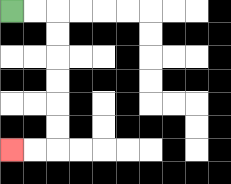{'start': '[0, 0]', 'end': '[0, 6]', 'path_directions': 'R,R,D,D,D,D,D,D,L,L', 'path_coordinates': '[[0, 0], [1, 0], [2, 0], [2, 1], [2, 2], [2, 3], [2, 4], [2, 5], [2, 6], [1, 6], [0, 6]]'}